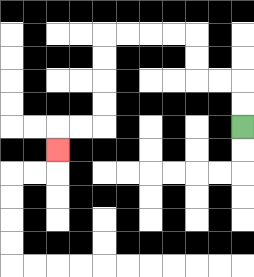{'start': '[10, 5]', 'end': '[2, 6]', 'path_directions': 'U,U,L,L,U,U,L,L,L,L,D,D,D,D,L,L,D', 'path_coordinates': '[[10, 5], [10, 4], [10, 3], [9, 3], [8, 3], [8, 2], [8, 1], [7, 1], [6, 1], [5, 1], [4, 1], [4, 2], [4, 3], [4, 4], [4, 5], [3, 5], [2, 5], [2, 6]]'}